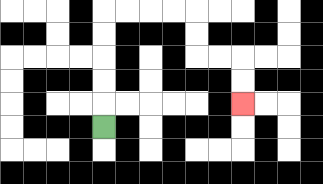{'start': '[4, 5]', 'end': '[10, 4]', 'path_directions': 'U,U,U,U,U,R,R,R,R,D,D,R,R,D,D', 'path_coordinates': '[[4, 5], [4, 4], [4, 3], [4, 2], [4, 1], [4, 0], [5, 0], [6, 0], [7, 0], [8, 0], [8, 1], [8, 2], [9, 2], [10, 2], [10, 3], [10, 4]]'}